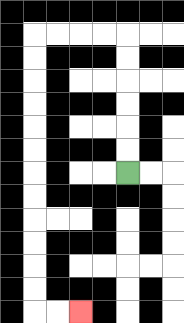{'start': '[5, 7]', 'end': '[3, 13]', 'path_directions': 'U,U,U,U,U,U,L,L,L,L,D,D,D,D,D,D,D,D,D,D,D,D,R,R', 'path_coordinates': '[[5, 7], [5, 6], [5, 5], [5, 4], [5, 3], [5, 2], [5, 1], [4, 1], [3, 1], [2, 1], [1, 1], [1, 2], [1, 3], [1, 4], [1, 5], [1, 6], [1, 7], [1, 8], [1, 9], [1, 10], [1, 11], [1, 12], [1, 13], [2, 13], [3, 13]]'}